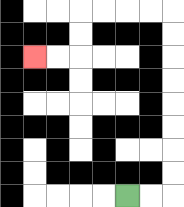{'start': '[5, 8]', 'end': '[1, 2]', 'path_directions': 'R,R,U,U,U,U,U,U,U,U,L,L,L,L,D,D,L,L', 'path_coordinates': '[[5, 8], [6, 8], [7, 8], [7, 7], [7, 6], [7, 5], [7, 4], [7, 3], [7, 2], [7, 1], [7, 0], [6, 0], [5, 0], [4, 0], [3, 0], [3, 1], [3, 2], [2, 2], [1, 2]]'}